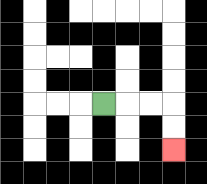{'start': '[4, 4]', 'end': '[7, 6]', 'path_directions': 'R,R,R,D,D', 'path_coordinates': '[[4, 4], [5, 4], [6, 4], [7, 4], [7, 5], [7, 6]]'}